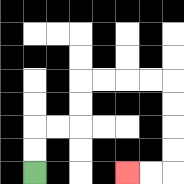{'start': '[1, 7]', 'end': '[5, 7]', 'path_directions': 'U,U,R,R,U,U,R,R,R,R,D,D,D,D,L,L', 'path_coordinates': '[[1, 7], [1, 6], [1, 5], [2, 5], [3, 5], [3, 4], [3, 3], [4, 3], [5, 3], [6, 3], [7, 3], [7, 4], [7, 5], [7, 6], [7, 7], [6, 7], [5, 7]]'}